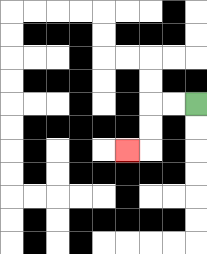{'start': '[8, 4]', 'end': '[5, 6]', 'path_directions': 'L,L,D,D,L', 'path_coordinates': '[[8, 4], [7, 4], [6, 4], [6, 5], [6, 6], [5, 6]]'}